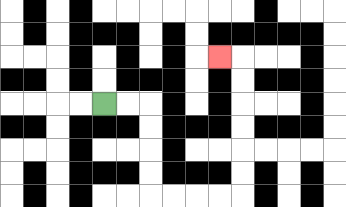{'start': '[4, 4]', 'end': '[9, 2]', 'path_directions': 'R,R,D,D,D,D,R,R,R,R,U,U,U,U,U,U,L', 'path_coordinates': '[[4, 4], [5, 4], [6, 4], [6, 5], [6, 6], [6, 7], [6, 8], [7, 8], [8, 8], [9, 8], [10, 8], [10, 7], [10, 6], [10, 5], [10, 4], [10, 3], [10, 2], [9, 2]]'}